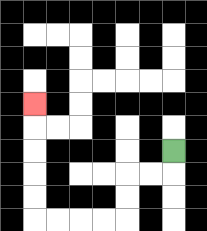{'start': '[7, 6]', 'end': '[1, 4]', 'path_directions': 'D,L,L,D,D,L,L,L,L,U,U,U,U,U', 'path_coordinates': '[[7, 6], [7, 7], [6, 7], [5, 7], [5, 8], [5, 9], [4, 9], [3, 9], [2, 9], [1, 9], [1, 8], [1, 7], [1, 6], [1, 5], [1, 4]]'}